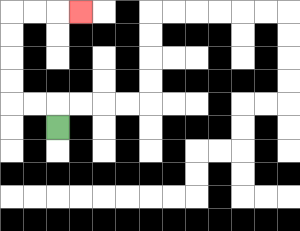{'start': '[2, 5]', 'end': '[3, 0]', 'path_directions': 'U,L,L,U,U,U,U,R,R,R', 'path_coordinates': '[[2, 5], [2, 4], [1, 4], [0, 4], [0, 3], [0, 2], [0, 1], [0, 0], [1, 0], [2, 0], [3, 0]]'}